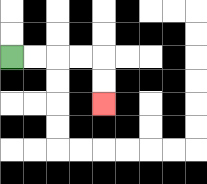{'start': '[0, 2]', 'end': '[4, 4]', 'path_directions': 'R,R,R,R,D,D', 'path_coordinates': '[[0, 2], [1, 2], [2, 2], [3, 2], [4, 2], [4, 3], [4, 4]]'}